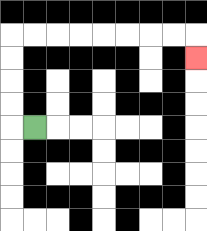{'start': '[1, 5]', 'end': '[8, 2]', 'path_directions': 'L,U,U,U,U,R,R,R,R,R,R,R,R,D', 'path_coordinates': '[[1, 5], [0, 5], [0, 4], [0, 3], [0, 2], [0, 1], [1, 1], [2, 1], [3, 1], [4, 1], [5, 1], [6, 1], [7, 1], [8, 1], [8, 2]]'}